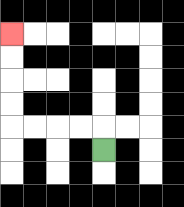{'start': '[4, 6]', 'end': '[0, 1]', 'path_directions': 'U,L,L,L,L,U,U,U,U', 'path_coordinates': '[[4, 6], [4, 5], [3, 5], [2, 5], [1, 5], [0, 5], [0, 4], [0, 3], [0, 2], [0, 1]]'}